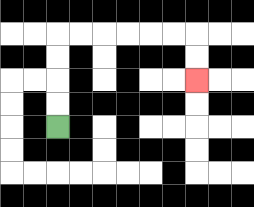{'start': '[2, 5]', 'end': '[8, 3]', 'path_directions': 'U,U,U,U,R,R,R,R,R,R,D,D', 'path_coordinates': '[[2, 5], [2, 4], [2, 3], [2, 2], [2, 1], [3, 1], [4, 1], [5, 1], [6, 1], [7, 1], [8, 1], [8, 2], [8, 3]]'}